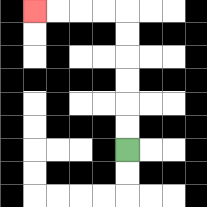{'start': '[5, 6]', 'end': '[1, 0]', 'path_directions': 'U,U,U,U,U,U,L,L,L,L', 'path_coordinates': '[[5, 6], [5, 5], [5, 4], [5, 3], [5, 2], [5, 1], [5, 0], [4, 0], [3, 0], [2, 0], [1, 0]]'}